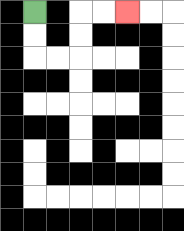{'start': '[1, 0]', 'end': '[5, 0]', 'path_directions': 'D,D,R,R,U,U,R,R', 'path_coordinates': '[[1, 0], [1, 1], [1, 2], [2, 2], [3, 2], [3, 1], [3, 0], [4, 0], [5, 0]]'}